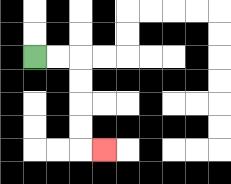{'start': '[1, 2]', 'end': '[4, 6]', 'path_directions': 'R,R,D,D,D,D,R', 'path_coordinates': '[[1, 2], [2, 2], [3, 2], [3, 3], [3, 4], [3, 5], [3, 6], [4, 6]]'}